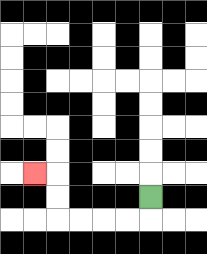{'start': '[6, 8]', 'end': '[1, 7]', 'path_directions': 'D,L,L,L,L,U,U,L', 'path_coordinates': '[[6, 8], [6, 9], [5, 9], [4, 9], [3, 9], [2, 9], [2, 8], [2, 7], [1, 7]]'}